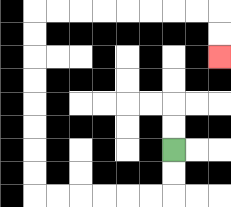{'start': '[7, 6]', 'end': '[9, 2]', 'path_directions': 'D,D,L,L,L,L,L,L,U,U,U,U,U,U,U,U,R,R,R,R,R,R,R,R,D,D', 'path_coordinates': '[[7, 6], [7, 7], [7, 8], [6, 8], [5, 8], [4, 8], [3, 8], [2, 8], [1, 8], [1, 7], [1, 6], [1, 5], [1, 4], [1, 3], [1, 2], [1, 1], [1, 0], [2, 0], [3, 0], [4, 0], [5, 0], [6, 0], [7, 0], [8, 0], [9, 0], [9, 1], [9, 2]]'}